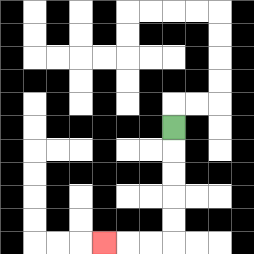{'start': '[7, 5]', 'end': '[4, 10]', 'path_directions': 'D,D,D,D,D,L,L,L', 'path_coordinates': '[[7, 5], [7, 6], [7, 7], [7, 8], [7, 9], [7, 10], [6, 10], [5, 10], [4, 10]]'}